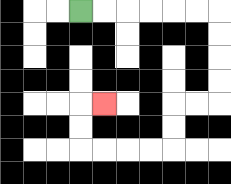{'start': '[3, 0]', 'end': '[4, 4]', 'path_directions': 'R,R,R,R,R,R,D,D,D,D,L,L,D,D,L,L,L,L,U,U,R', 'path_coordinates': '[[3, 0], [4, 0], [5, 0], [6, 0], [7, 0], [8, 0], [9, 0], [9, 1], [9, 2], [9, 3], [9, 4], [8, 4], [7, 4], [7, 5], [7, 6], [6, 6], [5, 6], [4, 6], [3, 6], [3, 5], [3, 4], [4, 4]]'}